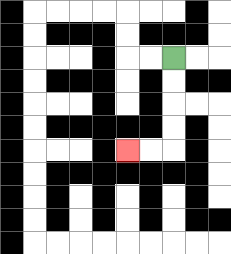{'start': '[7, 2]', 'end': '[5, 6]', 'path_directions': 'D,D,D,D,L,L', 'path_coordinates': '[[7, 2], [7, 3], [7, 4], [7, 5], [7, 6], [6, 6], [5, 6]]'}